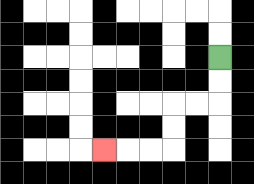{'start': '[9, 2]', 'end': '[4, 6]', 'path_directions': 'D,D,L,L,D,D,L,L,L', 'path_coordinates': '[[9, 2], [9, 3], [9, 4], [8, 4], [7, 4], [7, 5], [7, 6], [6, 6], [5, 6], [4, 6]]'}